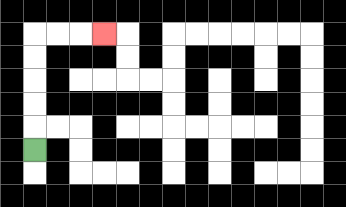{'start': '[1, 6]', 'end': '[4, 1]', 'path_directions': 'U,U,U,U,U,R,R,R', 'path_coordinates': '[[1, 6], [1, 5], [1, 4], [1, 3], [1, 2], [1, 1], [2, 1], [3, 1], [4, 1]]'}